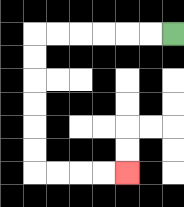{'start': '[7, 1]', 'end': '[5, 7]', 'path_directions': 'L,L,L,L,L,L,D,D,D,D,D,D,R,R,R,R', 'path_coordinates': '[[7, 1], [6, 1], [5, 1], [4, 1], [3, 1], [2, 1], [1, 1], [1, 2], [1, 3], [1, 4], [1, 5], [1, 6], [1, 7], [2, 7], [3, 7], [4, 7], [5, 7]]'}